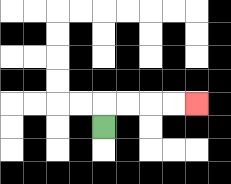{'start': '[4, 5]', 'end': '[8, 4]', 'path_directions': 'U,R,R,R,R', 'path_coordinates': '[[4, 5], [4, 4], [5, 4], [6, 4], [7, 4], [8, 4]]'}